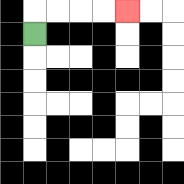{'start': '[1, 1]', 'end': '[5, 0]', 'path_directions': 'U,R,R,R,R', 'path_coordinates': '[[1, 1], [1, 0], [2, 0], [3, 0], [4, 0], [5, 0]]'}